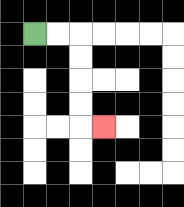{'start': '[1, 1]', 'end': '[4, 5]', 'path_directions': 'R,R,D,D,D,D,R', 'path_coordinates': '[[1, 1], [2, 1], [3, 1], [3, 2], [3, 3], [3, 4], [3, 5], [4, 5]]'}